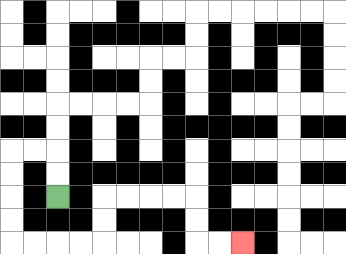{'start': '[2, 8]', 'end': '[10, 10]', 'path_directions': 'U,U,L,L,D,D,D,D,R,R,R,R,U,U,R,R,R,R,D,D,R,R', 'path_coordinates': '[[2, 8], [2, 7], [2, 6], [1, 6], [0, 6], [0, 7], [0, 8], [0, 9], [0, 10], [1, 10], [2, 10], [3, 10], [4, 10], [4, 9], [4, 8], [5, 8], [6, 8], [7, 8], [8, 8], [8, 9], [8, 10], [9, 10], [10, 10]]'}